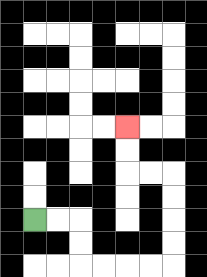{'start': '[1, 9]', 'end': '[5, 5]', 'path_directions': 'R,R,D,D,R,R,R,R,U,U,U,U,L,L,U,U', 'path_coordinates': '[[1, 9], [2, 9], [3, 9], [3, 10], [3, 11], [4, 11], [5, 11], [6, 11], [7, 11], [7, 10], [7, 9], [7, 8], [7, 7], [6, 7], [5, 7], [5, 6], [5, 5]]'}